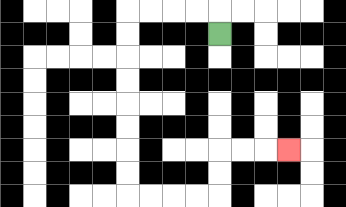{'start': '[9, 1]', 'end': '[12, 6]', 'path_directions': 'U,L,L,L,L,D,D,D,D,D,D,D,D,R,R,R,R,U,U,R,R,R', 'path_coordinates': '[[9, 1], [9, 0], [8, 0], [7, 0], [6, 0], [5, 0], [5, 1], [5, 2], [5, 3], [5, 4], [5, 5], [5, 6], [5, 7], [5, 8], [6, 8], [7, 8], [8, 8], [9, 8], [9, 7], [9, 6], [10, 6], [11, 6], [12, 6]]'}